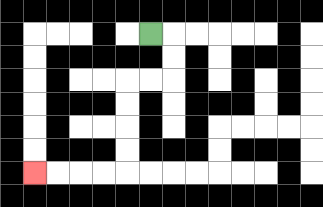{'start': '[6, 1]', 'end': '[1, 7]', 'path_directions': 'R,D,D,L,L,D,D,D,D,L,L,L,L', 'path_coordinates': '[[6, 1], [7, 1], [7, 2], [7, 3], [6, 3], [5, 3], [5, 4], [5, 5], [5, 6], [5, 7], [4, 7], [3, 7], [2, 7], [1, 7]]'}